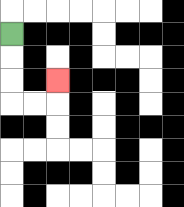{'start': '[0, 1]', 'end': '[2, 3]', 'path_directions': 'D,D,D,R,R,U', 'path_coordinates': '[[0, 1], [0, 2], [0, 3], [0, 4], [1, 4], [2, 4], [2, 3]]'}